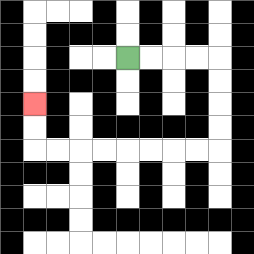{'start': '[5, 2]', 'end': '[1, 4]', 'path_directions': 'R,R,R,R,D,D,D,D,L,L,L,L,L,L,L,L,U,U', 'path_coordinates': '[[5, 2], [6, 2], [7, 2], [8, 2], [9, 2], [9, 3], [9, 4], [9, 5], [9, 6], [8, 6], [7, 6], [6, 6], [5, 6], [4, 6], [3, 6], [2, 6], [1, 6], [1, 5], [1, 4]]'}